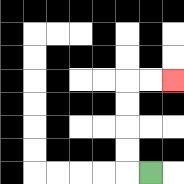{'start': '[6, 7]', 'end': '[7, 3]', 'path_directions': 'L,U,U,U,U,R,R', 'path_coordinates': '[[6, 7], [5, 7], [5, 6], [5, 5], [5, 4], [5, 3], [6, 3], [7, 3]]'}